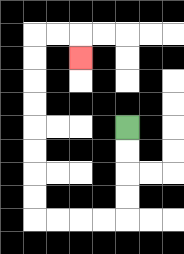{'start': '[5, 5]', 'end': '[3, 2]', 'path_directions': 'D,D,D,D,L,L,L,L,U,U,U,U,U,U,U,U,R,R,D', 'path_coordinates': '[[5, 5], [5, 6], [5, 7], [5, 8], [5, 9], [4, 9], [3, 9], [2, 9], [1, 9], [1, 8], [1, 7], [1, 6], [1, 5], [1, 4], [1, 3], [1, 2], [1, 1], [2, 1], [3, 1], [3, 2]]'}